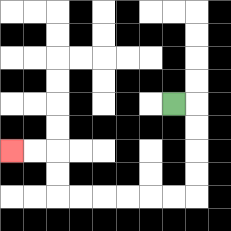{'start': '[7, 4]', 'end': '[0, 6]', 'path_directions': 'R,D,D,D,D,L,L,L,L,L,L,U,U,L,L', 'path_coordinates': '[[7, 4], [8, 4], [8, 5], [8, 6], [8, 7], [8, 8], [7, 8], [6, 8], [5, 8], [4, 8], [3, 8], [2, 8], [2, 7], [2, 6], [1, 6], [0, 6]]'}